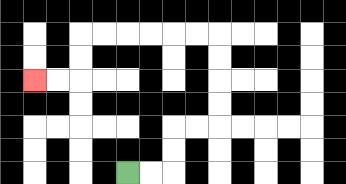{'start': '[5, 7]', 'end': '[1, 3]', 'path_directions': 'R,R,U,U,R,R,U,U,U,U,L,L,L,L,L,L,D,D,L,L', 'path_coordinates': '[[5, 7], [6, 7], [7, 7], [7, 6], [7, 5], [8, 5], [9, 5], [9, 4], [9, 3], [9, 2], [9, 1], [8, 1], [7, 1], [6, 1], [5, 1], [4, 1], [3, 1], [3, 2], [3, 3], [2, 3], [1, 3]]'}